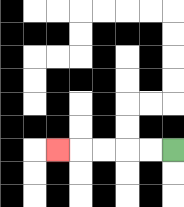{'start': '[7, 6]', 'end': '[2, 6]', 'path_directions': 'L,L,L,L,L', 'path_coordinates': '[[7, 6], [6, 6], [5, 6], [4, 6], [3, 6], [2, 6]]'}